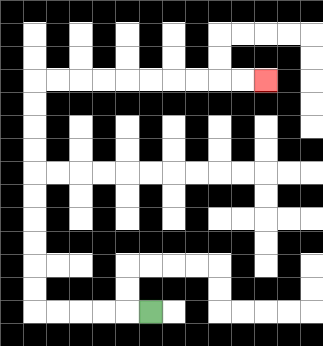{'start': '[6, 13]', 'end': '[11, 3]', 'path_directions': 'L,L,L,L,L,U,U,U,U,U,U,U,U,U,U,R,R,R,R,R,R,R,R,R,R', 'path_coordinates': '[[6, 13], [5, 13], [4, 13], [3, 13], [2, 13], [1, 13], [1, 12], [1, 11], [1, 10], [1, 9], [1, 8], [1, 7], [1, 6], [1, 5], [1, 4], [1, 3], [2, 3], [3, 3], [4, 3], [5, 3], [6, 3], [7, 3], [8, 3], [9, 3], [10, 3], [11, 3]]'}